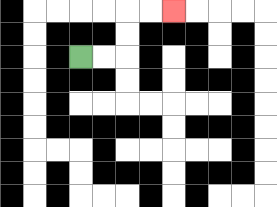{'start': '[3, 2]', 'end': '[7, 0]', 'path_directions': 'R,R,U,U,R,R', 'path_coordinates': '[[3, 2], [4, 2], [5, 2], [5, 1], [5, 0], [6, 0], [7, 0]]'}